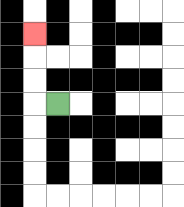{'start': '[2, 4]', 'end': '[1, 1]', 'path_directions': 'L,U,U,U', 'path_coordinates': '[[2, 4], [1, 4], [1, 3], [1, 2], [1, 1]]'}